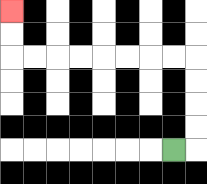{'start': '[7, 6]', 'end': '[0, 0]', 'path_directions': 'R,U,U,U,U,L,L,L,L,L,L,L,L,U,U', 'path_coordinates': '[[7, 6], [8, 6], [8, 5], [8, 4], [8, 3], [8, 2], [7, 2], [6, 2], [5, 2], [4, 2], [3, 2], [2, 2], [1, 2], [0, 2], [0, 1], [0, 0]]'}